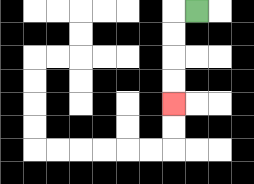{'start': '[8, 0]', 'end': '[7, 4]', 'path_directions': 'L,D,D,D,D', 'path_coordinates': '[[8, 0], [7, 0], [7, 1], [7, 2], [7, 3], [7, 4]]'}